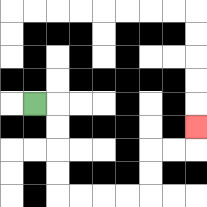{'start': '[1, 4]', 'end': '[8, 5]', 'path_directions': 'R,D,D,D,D,R,R,R,R,U,U,R,R,U', 'path_coordinates': '[[1, 4], [2, 4], [2, 5], [2, 6], [2, 7], [2, 8], [3, 8], [4, 8], [5, 8], [6, 8], [6, 7], [6, 6], [7, 6], [8, 6], [8, 5]]'}